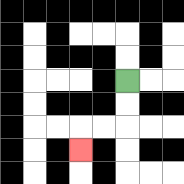{'start': '[5, 3]', 'end': '[3, 6]', 'path_directions': 'D,D,L,L,D', 'path_coordinates': '[[5, 3], [5, 4], [5, 5], [4, 5], [3, 5], [3, 6]]'}